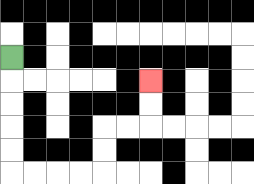{'start': '[0, 2]', 'end': '[6, 3]', 'path_directions': 'D,D,D,D,D,R,R,R,R,U,U,R,R,U,U', 'path_coordinates': '[[0, 2], [0, 3], [0, 4], [0, 5], [0, 6], [0, 7], [1, 7], [2, 7], [3, 7], [4, 7], [4, 6], [4, 5], [5, 5], [6, 5], [6, 4], [6, 3]]'}